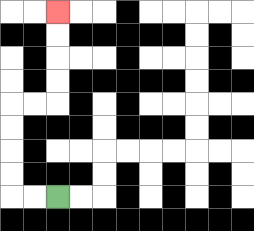{'start': '[2, 8]', 'end': '[2, 0]', 'path_directions': 'L,L,U,U,U,U,R,R,U,U,U,U', 'path_coordinates': '[[2, 8], [1, 8], [0, 8], [0, 7], [0, 6], [0, 5], [0, 4], [1, 4], [2, 4], [2, 3], [2, 2], [2, 1], [2, 0]]'}